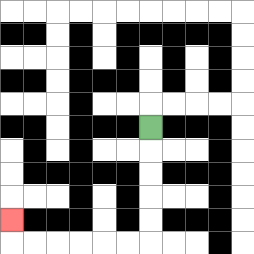{'start': '[6, 5]', 'end': '[0, 9]', 'path_directions': 'D,D,D,D,D,L,L,L,L,L,L,U', 'path_coordinates': '[[6, 5], [6, 6], [6, 7], [6, 8], [6, 9], [6, 10], [5, 10], [4, 10], [3, 10], [2, 10], [1, 10], [0, 10], [0, 9]]'}